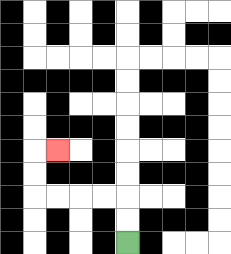{'start': '[5, 10]', 'end': '[2, 6]', 'path_directions': 'U,U,L,L,L,L,U,U,R', 'path_coordinates': '[[5, 10], [5, 9], [5, 8], [4, 8], [3, 8], [2, 8], [1, 8], [1, 7], [1, 6], [2, 6]]'}